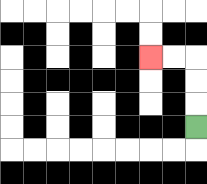{'start': '[8, 5]', 'end': '[6, 2]', 'path_directions': 'U,U,U,L,L', 'path_coordinates': '[[8, 5], [8, 4], [8, 3], [8, 2], [7, 2], [6, 2]]'}